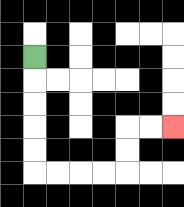{'start': '[1, 2]', 'end': '[7, 5]', 'path_directions': 'D,D,D,D,D,R,R,R,R,U,U,R,R', 'path_coordinates': '[[1, 2], [1, 3], [1, 4], [1, 5], [1, 6], [1, 7], [2, 7], [3, 7], [4, 7], [5, 7], [5, 6], [5, 5], [6, 5], [7, 5]]'}